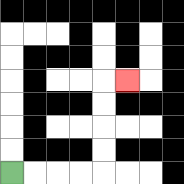{'start': '[0, 7]', 'end': '[5, 3]', 'path_directions': 'R,R,R,R,U,U,U,U,R', 'path_coordinates': '[[0, 7], [1, 7], [2, 7], [3, 7], [4, 7], [4, 6], [4, 5], [4, 4], [4, 3], [5, 3]]'}